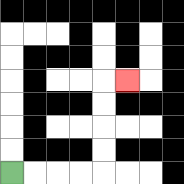{'start': '[0, 7]', 'end': '[5, 3]', 'path_directions': 'R,R,R,R,U,U,U,U,R', 'path_coordinates': '[[0, 7], [1, 7], [2, 7], [3, 7], [4, 7], [4, 6], [4, 5], [4, 4], [4, 3], [5, 3]]'}